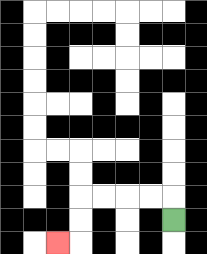{'start': '[7, 9]', 'end': '[2, 10]', 'path_directions': 'U,L,L,L,L,D,D,L', 'path_coordinates': '[[7, 9], [7, 8], [6, 8], [5, 8], [4, 8], [3, 8], [3, 9], [3, 10], [2, 10]]'}